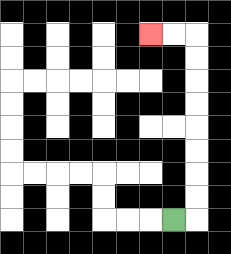{'start': '[7, 9]', 'end': '[6, 1]', 'path_directions': 'R,U,U,U,U,U,U,U,U,L,L', 'path_coordinates': '[[7, 9], [8, 9], [8, 8], [8, 7], [8, 6], [8, 5], [8, 4], [8, 3], [8, 2], [8, 1], [7, 1], [6, 1]]'}